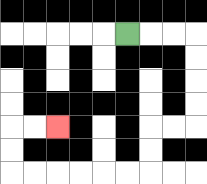{'start': '[5, 1]', 'end': '[2, 5]', 'path_directions': 'R,R,R,D,D,D,D,L,L,D,D,L,L,L,L,L,L,U,U,R,R', 'path_coordinates': '[[5, 1], [6, 1], [7, 1], [8, 1], [8, 2], [8, 3], [8, 4], [8, 5], [7, 5], [6, 5], [6, 6], [6, 7], [5, 7], [4, 7], [3, 7], [2, 7], [1, 7], [0, 7], [0, 6], [0, 5], [1, 5], [2, 5]]'}